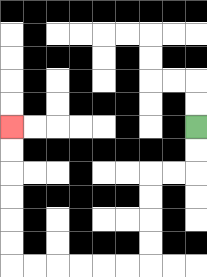{'start': '[8, 5]', 'end': '[0, 5]', 'path_directions': 'D,D,L,L,D,D,D,D,L,L,L,L,L,L,U,U,U,U,U,U', 'path_coordinates': '[[8, 5], [8, 6], [8, 7], [7, 7], [6, 7], [6, 8], [6, 9], [6, 10], [6, 11], [5, 11], [4, 11], [3, 11], [2, 11], [1, 11], [0, 11], [0, 10], [0, 9], [0, 8], [0, 7], [0, 6], [0, 5]]'}